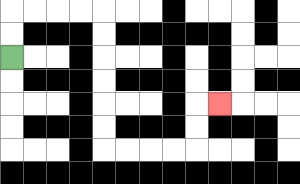{'start': '[0, 2]', 'end': '[9, 4]', 'path_directions': 'U,U,R,R,R,R,D,D,D,D,D,D,R,R,R,R,U,U,R', 'path_coordinates': '[[0, 2], [0, 1], [0, 0], [1, 0], [2, 0], [3, 0], [4, 0], [4, 1], [4, 2], [4, 3], [4, 4], [4, 5], [4, 6], [5, 6], [6, 6], [7, 6], [8, 6], [8, 5], [8, 4], [9, 4]]'}